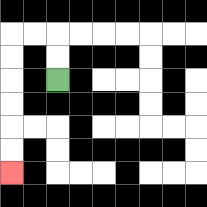{'start': '[2, 3]', 'end': '[0, 7]', 'path_directions': 'U,U,L,L,D,D,D,D,D,D', 'path_coordinates': '[[2, 3], [2, 2], [2, 1], [1, 1], [0, 1], [0, 2], [0, 3], [0, 4], [0, 5], [0, 6], [0, 7]]'}